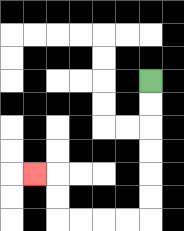{'start': '[6, 3]', 'end': '[1, 7]', 'path_directions': 'D,D,D,D,D,D,L,L,L,L,U,U,L', 'path_coordinates': '[[6, 3], [6, 4], [6, 5], [6, 6], [6, 7], [6, 8], [6, 9], [5, 9], [4, 9], [3, 9], [2, 9], [2, 8], [2, 7], [1, 7]]'}